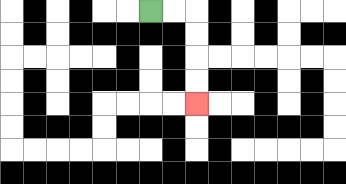{'start': '[6, 0]', 'end': '[8, 4]', 'path_directions': 'R,R,D,D,D,D', 'path_coordinates': '[[6, 0], [7, 0], [8, 0], [8, 1], [8, 2], [8, 3], [8, 4]]'}